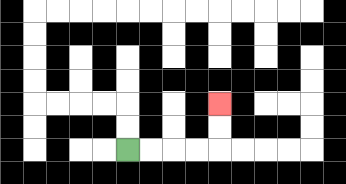{'start': '[5, 6]', 'end': '[9, 4]', 'path_directions': 'R,R,R,R,U,U', 'path_coordinates': '[[5, 6], [6, 6], [7, 6], [8, 6], [9, 6], [9, 5], [9, 4]]'}